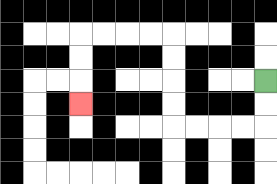{'start': '[11, 3]', 'end': '[3, 4]', 'path_directions': 'D,D,L,L,L,L,U,U,U,U,L,L,L,L,D,D,D', 'path_coordinates': '[[11, 3], [11, 4], [11, 5], [10, 5], [9, 5], [8, 5], [7, 5], [7, 4], [7, 3], [7, 2], [7, 1], [6, 1], [5, 1], [4, 1], [3, 1], [3, 2], [3, 3], [3, 4]]'}